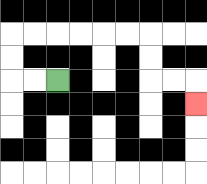{'start': '[2, 3]', 'end': '[8, 4]', 'path_directions': 'L,L,U,U,R,R,R,R,R,R,D,D,R,R,D', 'path_coordinates': '[[2, 3], [1, 3], [0, 3], [0, 2], [0, 1], [1, 1], [2, 1], [3, 1], [4, 1], [5, 1], [6, 1], [6, 2], [6, 3], [7, 3], [8, 3], [8, 4]]'}